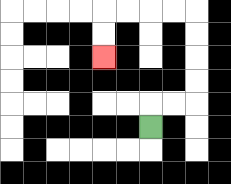{'start': '[6, 5]', 'end': '[4, 2]', 'path_directions': 'U,R,R,U,U,U,U,L,L,L,L,D,D', 'path_coordinates': '[[6, 5], [6, 4], [7, 4], [8, 4], [8, 3], [8, 2], [8, 1], [8, 0], [7, 0], [6, 0], [5, 0], [4, 0], [4, 1], [4, 2]]'}